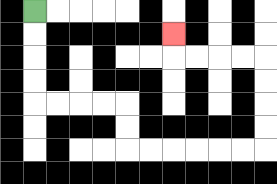{'start': '[1, 0]', 'end': '[7, 1]', 'path_directions': 'D,D,D,D,R,R,R,R,D,D,R,R,R,R,R,R,U,U,U,U,L,L,L,L,U', 'path_coordinates': '[[1, 0], [1, 1], [1, 2], [1, 3], [1, 4], [2, 4], [3, 4], [4, 4], [5, 4], [5, 5], [5, 6], [6, 6], [7, 6], [8, 6], [9, 6], [10, 6], [11, 6], [11, 5], [11, 4], [11, 3], [11, 2], [10, 2], [9, 2], [8, 2], [7, 2], [7, 1]]'}